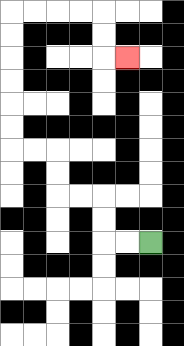{'start': '[6, 10]', 'end': '[5, 2]', 'path_directions': 'L,L,U,U,L,L,U,U,L,L,U,U,U,U,U,U,R,R,R,R,D,D,R', 'path_coordinates': '[[6, 10], [5, 10], [4, 10], [4, 9], [4, 8], [3, 8], [2, 8], [2, 7], [2, 6], [1, 6], [0, 6], [0, 5], [0, 4], [0, 3], [0, 2], [0, 1], [0, 0], [1, 0], [2, 0], [3, 0], [4, 0], [4, 1], [4, 2], [5, 2]]'}